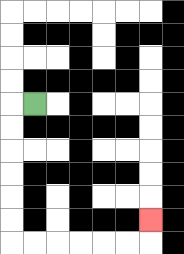{'start': '[1, 4]', 'end': '[6, 9]', 'path_directions': 'L,D,D,D,D,D,D,R,R,R,R,R,R,U', 'path_coordinates': '[[1, 4], [0, 4], [0, 5], [0, 6], [0, 7], [0, 8], [0, 9], [0, 10], [1, 10], [2, 10], [3, 10], [4, 10], [5, 10], [6, 10], [6, 9]]'}